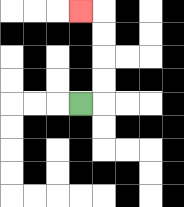{'start': '[3, 4]', 'end': '[3, 0]', 'path_directions': 'R,U,U,U,U,L', 'path_coordinates': '[[3, 4], [4, 4], [4, 3], [4, 2], [4, 1], [4, 0], [3, 0]]'}